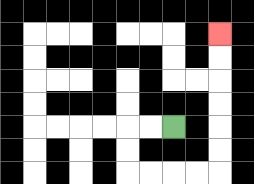{'start': '[7, 5]', 'end': '[9, 1]', 'path_directions': 'L,L,D,D,R,R,R,R,U,U,U,U,U,U', 'path_coordinates': '[[7, 5], [6, 5], [5, 5], [5, 6], [5, 7], [6, 7], [7, 7], [8, 7], [9, 7], [9, 6], [9, 5], [9, 4], [9, 3], [9, 2], [9, 1]]'}